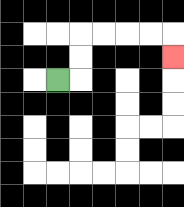{'start': '[2, 3]', 'end': '[7, 2]', 'path_directions': 'R,U,U,R,R,R,R,D', 'path_coordinates': '[[2, 3], [3, 3], [3, 2], [3, 1], [4, 1], [5, 1], [6, 1], [7, 1], [7, 2]]'}